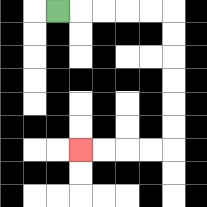{'start': '[2, 0]', 'end': '[3, 6]', 'path_directions': 'R,R,R,R,R,D,D,D,D,D,D,L,L,L,L', 'path_coordinates': '[[2, 0], [3, 0], [4, 0], [5, 0], [6, 0], [7, 0], [7, 1], [7, 2], [7, 3], [7, 4], [7, 5], [7, 6], [6, 6], [5, 6], [4, 6], [3, 6]]'}